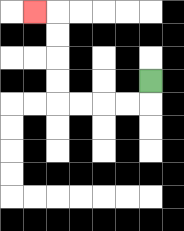{'start': '[6, 3]', 'end': '[1, 0]', 'path_directions': 'D,L,L,L,L,U,U,U,U,L', 'path_coordinates': '[[6, 3], [6, 4], [5, 4], [4, 4], [3, 4], [2, 4], [2, 3], [2, 2], [2, 1], [2, 0], [1, 0]]'}